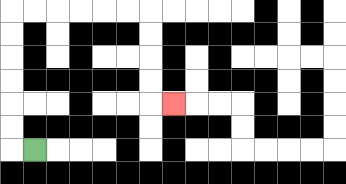{'start': '[1, 6]', 'end': '[7, 4]', 'path_directions': 'L,U,U,U,U,U,U,R,R,R,R,R,R,D,D,D,D,R', 'path_coordinates': '[[1, 6], [0, 6], [0, 5], [0, 4], [0, 3], [0, 2], [0, 1], [0, 0], [1, 0], [2, 0], [3, 0], [4, 0], [5, 0], [6, 0], [6, 1], [6, 2], [6, 3], [6, 4], [7, 4]]'}